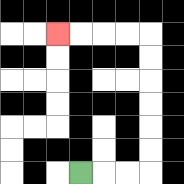{'start': '[3, 7]', 'end': '[2, 1]', 'path_directions': 'R,R,R,U,U,U,U,U,U,L,L,L,L', 'path_coordinates': '[[3, 7], [4, 7], [5, 7], [6, 7], [6, 6], [6, 5], [6, 4], [6, 3], [6, 2], [6, 1], [5, 1], [4, 1], [3, 1], [2, 1]]'}